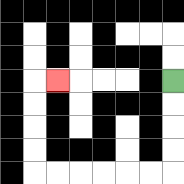{'start': '[7, 3]', 'end': '[2, 3]', 'path_directions': 'D,D,D,D,L,L,L,L,L,L,U,U,U,U,R', 'path_coordinates': '[[7, 3], [7, 4], [7, 5], [7, 6], [7, 7], [6, 7], [5, 7], [4, 7], [3, 7], [2, 7], [1, 7], [1, 6], [1, 5], [1, 4], [1, 3], [2, 3]]'}